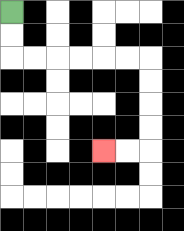{'start': '[0, 0]', 'end': '[4, 6]', 'path_directions': 'D,D,R,R,R,R,R,R,D,D,D,D,L,L', 'path_coordinates': '[[0, 0], [0, 1], [0, 2], [1, 2], [2, 2], [3, 2], [4, 2], [5, 2], [6, 2], [6, 3], [6, 4], [6, 5], [6, 6], [5, 6], [4, 6]]'}